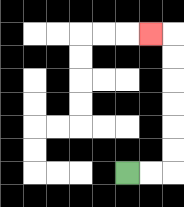{'start': '[5, 7]', 'end': '[6, 1]', 'path_directions': 'R,R,U,U,U,U,U,U,L', 'path_coordinates': '[[5, 7], [6, 7], [7, 7], [7, 6], [7, 5], [7, 4], [7, 3], [7, 2], [7, 1], [6, 1]]'}